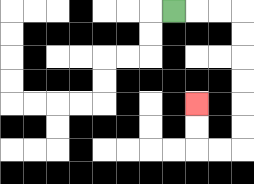{'start': '[7, 0]', 'end': '[8, 4]', 'path_directions': 'R,R,R,D,D,D,D,D,D,L,L,U,U', 'path_coordinates': '[[7, 0], [8, 0], [9, 0], [10, 0], [10, 1], [10, 2], [10, 3], [10, 4], [10, 5], [10, 6], [9, 6], [8, 6], [8, 5], [8, 4]]'}